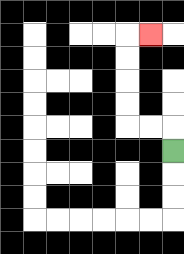{'start': '[7, 6]', 'end': '[6, 1]', 'path_directions': 'U,L,L,U,U,U,U,R', 'path_coordinates': '[[7, 6], [7, 5], [6, 5], [5, 5], [5, 4], [5, 3], [5, 2], [5, 1], [6, 1]]'}